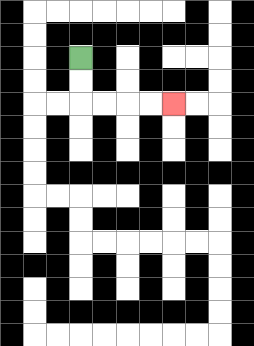{'start': '[3, 2]', 'end': '[7, 4]', 'path_directions': 'D,D,R,R,R,R', 'path_coordinates': '[[3, 2], [3, 3], [3, 4], [4, 4], [5, 4], [6, 4], [7, 4]]'}